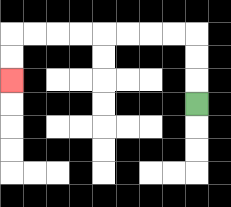{'start': '[8, 4]', 'end': '[0, 3]', 'path_directions': 'U,U,U,L,L,L,L,L,L,L,L,D,D', 'path_coordinates': '[[8, 4], [8, 3], [8, 2], [8, 1], [7, 1], [6, 1], [5, 1], [4, 1], [3, 1], [2, 1], [1, 1], [0, 1], [0, 2], [0, 3]]'}